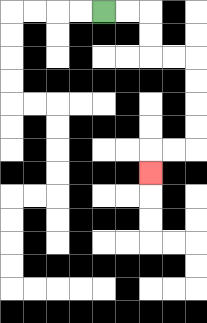{'start': '[4, 0]', 'end': '[6, 7]', 'path_directions': 'R,R,D,D,R,R,D,D,D,D,L,L,D', 'path_coordinates': '[[4, 0], [5, 0], [6, 0], [6, 1], [6, 2], [7, 2], [8, 2], [8, 3], [8, 4], [8, 5], [8, 6], [7, 6], [6, 6], [6, 7]]'}